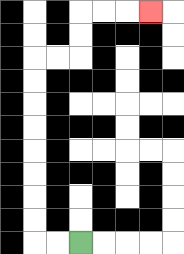{'start': '[3, 10]', 'end': '[6, 0]', 'path_directions': 'L,L,U,U,U,U,U,U,U,U,R,R,U,U,R,R,R', 'path_coordinates': '[[3, 10], [2, 10], [1, 10], [1, 9], [1, 8], [1, 7], [1, 6], [1, 5], [1, 4], [1, 3], [1, 2], [2, 2], [3, 2], [3, 1], [3, 0], [4, 0], [5, 0], [6, 0]]'}